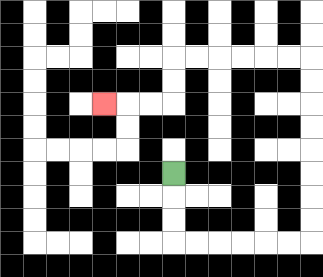{'start': '[7, 7]', 'end': '[4, 4]', 'path_directions': 'D,D,D,R,R,R,R,R,R,U,U,U,U,U,U,U,U,L,L,L,L,L,L,D,D,L,L,L', 'path_coordinates': '[[7, 7], [7, 8], [7, 9], [7, 10], [8, 10], [9, 10], [10, 10], [11, 10], [12, 10], [13, 10], [13, 9], [13, 8], [13, 7], [13, 6], [13, 5], [13, 4], [13, 3], [13, 2], [12, 2], [11, 2], [10, 2], [9, 2], [8, 2], [7, 2], [7, 3], [7, 4], [6, 4], [5, 4], [4, 4]]'}